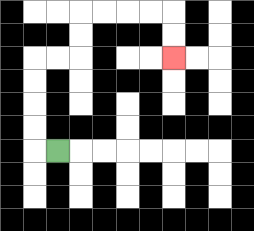{'start': '[2, 6]', 'end': '[7, 2]', 'path_directions': 'L,U,U,U,U,R,R,U,U,R,R,R,R,D,D', 'path_coordinates': '[[2, 6], [1, 6], [1, 5], [1, 4], [1, 3], [1, 2], [2, 2], [3, 2], [3, 1], [3, 0], [4, 0], [5, 0], [6, 0], [7, 0], [7, 1], [7, 2]]'}